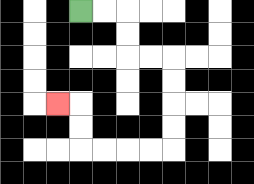{'start': '[3, 0]', 'end': '[2, 4]', 'path_directions': 'R,R,D,D,R,R,D,D,D,D,L,L,L,L,U,U,L', 'path_coordinates': '[[3, 0], [4, 0], [5, 0], [5, 1], [5, 2], [6, 2], [7, 2], [7, 3], [7, 4], [7, 5], [7, 6], [6, 6], [5, 6], [4, 6], [3, 6], [3, 5], [3, 4], [2, 4]]'}